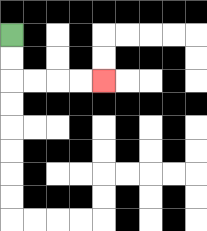{'start': '[0, 1]', 'end': '[4, 3]', 'path_directions': 'D,D,R,R,R,R', 'path_coordinates': '[[0, 1], [0, 2], [0, 3], [1, 3], [2, 3], [3, 3], [4, 3]]'}